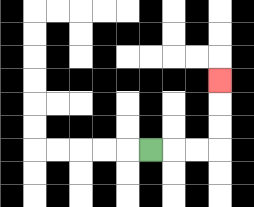{'start': '[6, 6]', 'end': '[9, 3]', 'path_directions': 'R,R,R,U,U,U', 'path_coordinates': '[[6, 6], [7, 6], [8, 6], [9, 6], [9, 5], [9, 4], [9, 3]]'}